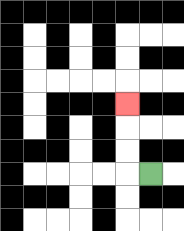{'start': '[6, 7]', 'end': '[5, 4]', 'path_directions': 'L,U,U,U', 'path_coordinates': '[[6, 7], [5, 7], [5, 6], [5, 5], [5, 4]]'}